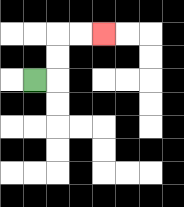{'start': '[1, 3]', 'end': '[4, 1]', 'path_directions': 'R,U,U,R,R', 'path_coordinates': '[[1, 3], [2, 3], [2, 2], [2, 1], [3, 1], [4, 1]]'}